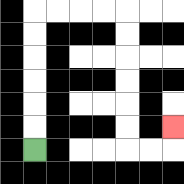{'start': '[1, 6]', 'end': '[7, 5]', 'path_directions': 'U,U,U,U,U,U,R,R,R,R,D,D,D,D,D,D,R,R,U', 'path_coordinates': '[[1, 6], [1, 5], [1, 4], [1, 3], [1, 2], [1, 1], [1, 0], [2, 0], [3, 0], [4, 0], [5, 0], [5, 1], [5, 2], [5, 3], [5, 4], [5, 5], [5, 6], [6, 6], [7, 6], [7, 5]]'}